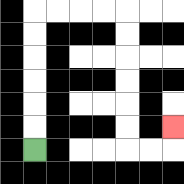{'start': '[1, 6]', 'end': '[7, 5]', 'path_directions': 'U,U,U,U,U,U,R,R,R,R,D,D,D,D,D,D,R,R,U', 'path_coordinates': '[[1, 6], [1, 5], [1, 4], [1, 3], [1, 2], [1, 1], [1, 0], [2, 0], [3, 0], [4, 0], [5, 0], [5, 1], [5, 2], [5, 3], [5, 4], [5, 5], [5, 6], [6, 6], [7, 6], [7, 5]]'}